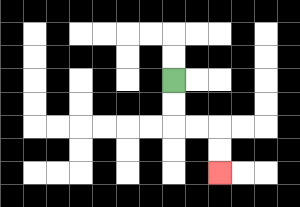{'start': '[7, 3]', 'end': '[9, 7]', 'path_directions': 'D,D,R,R,D,D', 'path_coordinates': '[[7, 3], [7, 4], [7, 5], [8, 5], [9, 5], [9, 6], [9, 7]]'}